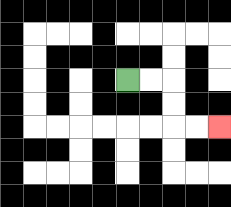{'start': '[5, 3]', 'end': '[9, 5]', 'path_directions': 'R,R,D,D,R,R', 'path_coordinates': '[[5, 3], [6, 3], [7, 3], [7, 4], [7, 5], [8, 5], [9, 5]]'}